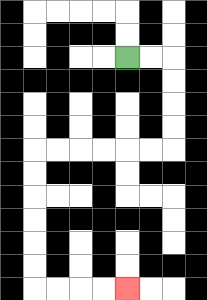{'start': '[5, 2]', 'end': '[5, 12]', 'path_directions': 'R,R,D,D,D,D,L,L,L,L,L,L,D,D,D,D,D,D,R,R,R,R', 'path_coordinates': '[[5, 2], [6, 2], [7, 2], [7, 3], [7, 4], [7, 5], [7, 6], [6, 6], [5, 6], [4, 6], [3, 6], [2, 6], [1, 6], [1, 7], [1, 8], [1, 9], [1, 10], [1, 11], [1, 12], [2, 12], [3, 12], [4, 12], [5, 12]]'}